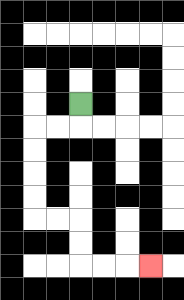{'start': '[3, 4]', 'end': '[6, 11]', 'path_directions': 'D,L,L,D,D,D,D,R,R,D,D,R,R,R', 'path_coordinates': '[[3, 4], [3, 5], [2, 5], [1, 5], [1, 6], [1, 7], [1, 8], [1, 9], [2, 9], [3, 9], [3, 10], [3, 11], [4, 11], [5, 11], [6, 11]]'}